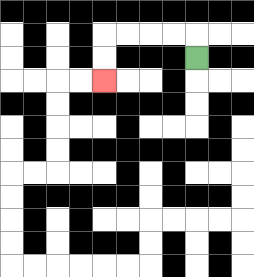{'start': '[8, 2]', 'end': '[4, 3]', 'path_directions': 'U,L,L,L,L,D,D', 'path_coordinates': '[[8, 2], [8, 1], [7, 1], [6, 1], [5, 1], [4, 1], [4, 2], [4, 3]]'}